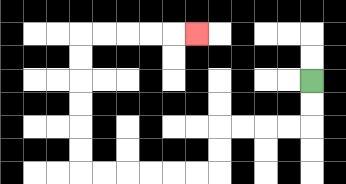{'start': '[13, 3]', 'end': '[8, 1]', 'path_directions': 'D,D,L,L,L,L,D,D,L,L,L,L,L,L,U,U,U,U,U,U,R,R,R,R,R', 'path_coordinates': '[[13, 3], [13, 4], [13, 5], [12, 5], [11, 5], [10, 5], [9, 5], [9, 6], [9, 7], [8, 7], [7, 7], [6, 7], [5, 7], [4, 7], [3, 7], [3, 6], [3, 5], [3, 4], [3, 3], [3, 2], [3, 1], [4, 1], [5, 1], [6, 1], [7, 1], [8, 1]]'}